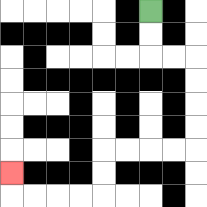{'start': '[6, 0]', 'end': '[0, 7]', 'path_directions': 'D,D,R,R,D,D,D,D,L,L,L,L,D,D,L,L,L,L,U', 'path_coordinates': '[[6, 0], [6, 1], [6, 2], [7, 2], [8, 2], [8, 3], [8, 4], [8, 5], [8, 6], [7, 6], [6, 6], [5, 6], [4, 6], [4, 7], [4, 8], [3, 8], [2, 8], [1, 8], [0, 8], [0, 7]]'}